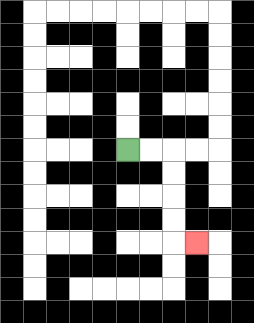{'start': '[5, 6]', 'end': '[8, 10]', 'path_directions': 'R,R,D,D,D,D,R', 'path_coordinates': '[[5, 6], [6, 6], [7, 6], [7, 7], [7, 8], [7, 9], [7, 10], [8, 10]]'}